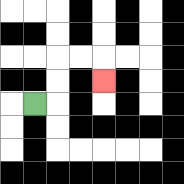{'start': '[1, 4]', 'end': '[4, 3]', 'path_directions': 'R,U,U,R,R,D', 'path_coordinates': '[[1, 4], [2, 4], [2, 3], [2, 2], [3, 2], [4, 2], [4, 3]]'}